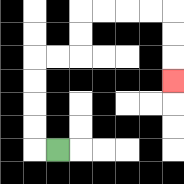{'start': '[2, 6]', 'end': '[7, 3]', 'path_directions': 'L,U,U,U,U,R,R,U,U,R,R,R,R,D,D,D', 'path_coordinates': '[[2, 6], [1, 6], [1, 5], [1, 4], [1, 3], [1, 2], [2, 2], [3, 2], [3, 1], [3, 0], [4, 0], [5, 0], [6, 0], [7, 0], [7, 1], [7, 2], [7, 3]]'}